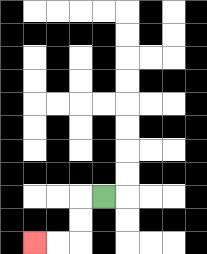{'start': '[4, 8]', 'end': '[1, 10]', 'path_directions': 'L,D,D,L,L', 'path_coordinates': '[[4, 8], [3, 8], [3, 9], [3, 10], [2, 10], [1, 10]]'}